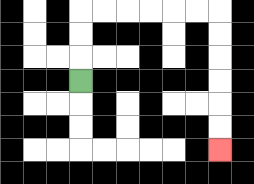{'start': '[3, 3]', 'end': '[9, 6]', 'path_directions': 'U,U,U,R,R,R,R,R,R,D,D,D,D,D,D', 'path_coordinates': '[[3, 3], [3, 2], [3, 1], [3, 0], [4, 0], [5, 0], [6, 0], [7, 0], [8, 0], [9, 0], [9, 1], [9, 2], [9, 3], [9, 4], [9, 5], [9, 6]]'}